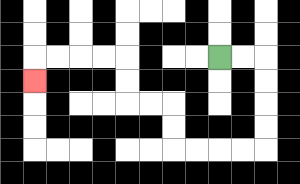{'start': '[9, 2]', 'end': '[1, 3]', 'path_directions': 'R,R,D,D,D,D,L,L,L,L,U,U,L,L,U,U,L,L,L,L,D', 'path_coordinates': '[[9, 2], [10, 2], [11, 2], [11, 3], [11, 4], [11, 5], [11, 6], [10, 6], [9, 6], [8, 6], [7, 6], [7, 5], [7, 4], [6, 4], [5, 4], [5, 3], [5, 2], [4, 2], [3, 2], [2, 2], [1, 2], [1, 3]]'}